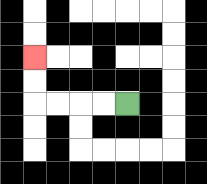{'start': '[5, 4]', 'end': '[1, 2]', 'path_directions': 'L,L,L,L,U,U', 'path_coordinates': '[[5, 4], [4, 4], [3, 4], [2, 4], [1, 4], [1, 3], [1, 2]]'}